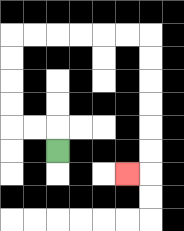{'start': '[2, 6]', 'end': '[5, 7]', 'path_directions': 'U,L,L,U,U,U,U,R,R,R,R,R,R,D,D,D,D,D,D,L', 'path_coordinates': '[[2, 6], [2, 5], [1, 5], [0, 5], [0, 4], [0, 3], [0, 2], [0, 1], [1, 1], [2, 1], [3, 1], [4, 1], [5, 1], [6, 1], [6, 2], [6, 3], [6, 4], [6, 5], [6, 6], [6, 7], [5, 7]]'}